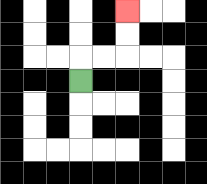{'start': '[3, 3]', 'end': '[5, 0]', 'path_directions': 'U,R,R,U,U', 'path_coordinates': '[[3, 3], [3, 2], [4, 2], [5, 2], [5, 1], [5, 0]]'}